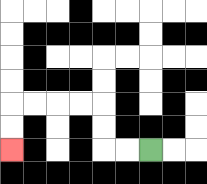{'start': '[6, 6]', 'end': '[0, 6]', 'path_directions': 'L,L,U,U,L,L,L,L,D,D', 'path_coordinates': '[[6, 6], [5, 6], [4, 6], [4, 5], [4, 4], [3, 4], [2, 4], [1, 4], [0, 4], [0, 5], [0, 6]]'}